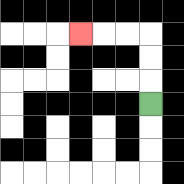{'start': '[6, 4]', 'end': '[3, 1]', 'path_directions': 'U,U,U,L,L,L', 'path_coordinates': '[[6, 4], [6, 3], [6, 2], [6, 1], [5, 1], [4, 1], [3, 1]]'}